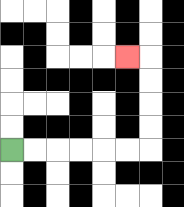{'start': '[0, 6]', 'end': '[5, 2]', 'path_directions': 'R,R,R,R,R,R,U,U,U,U,L', 'path_coordinates': '[[0, 6], [1, 6], [2, 6], [3, 6], [4, 6], [5, 6], [6, 6], [6, 5], [6, 4], [6, 3], [6, 2], [5, 2]]'}